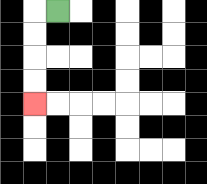{'start': '[2, 0]', 'end': '[1, 4]', 'path_directions': 'L,D,D,D,D', 'path_coordinates': '[[2, 0], [1, 0], [1, 1], [1, 2], [1, 3], [1, 4]]'}